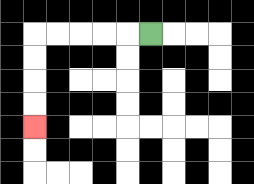{'start': '[6, 1]', 'end': '[1, 5]', 'path_directions': 'L,L,L,L,L,D,D,D,D', 'path_coordinates': '[[6, 1], [5, 1], [4, 1], [3, 1], [2, 1], [1, 1], [1, 2], [1, 3], [1, 4], [1, 5]]'}